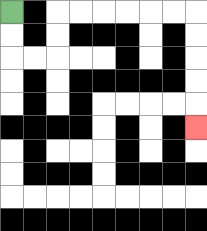{'start': '[0, 0]', 'end': '[8, 5]', 'path_directions': 'D,D,R,R,U,U,R,R,R,R,R,R,D,D,D,D,D', 'path_coordinates': '[[0, 0], [0, 1], [0, 2], [1, 2], [2, 2], [2, 1], [2, 0], [3, 0], [4, 0], [5, 0], [6, 0], [7, 0], [8, 0], [8, 1], [8, 2], [8, 3], [8, 4], [8, 5]]'}